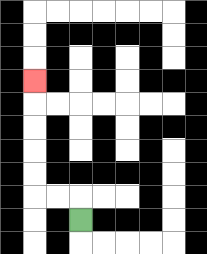{'start': '[3, 9]', 'end': '[1, 3]', 'path_directions': 'U,L,L,U,U,U,U,U', 'path_coordinates': '[[3, 9], [3, 8], [2, 8], [1, 8], [1, 7], [1, 6], [1, 5], [1, 4], [1, 3]]'}